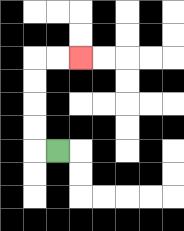{'start': '[2, 6]', 'end': '[3, 2]', 'path_directions': 'L,U,U,U,U,R,R', 'path_coordinates': '[[2, 6], [1, 6], [1, 5], [1, 4], [1, 3], [1, 2], [2, 2], [3, 2]]'}